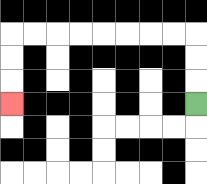{'start': '[8, 4]', 'end': '[0, 4]', 'path_directions': 'U,U,U,L,L,L,L,L,L,L,L,D,D,D', 'path_coordinates': '[[8, 4], [8, 3], [8, 2], [8, 1], [7, 1], [6, 1], [5, 1], [4, 1], [3, 1], [2, 1], [1, 1], [0, 1], [0, 2], [0, 3], [0, 4]]'}